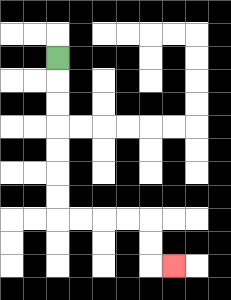{'start': '[2, 2]', 'end': '[7, 11]', 'path_directions': 'D,D,D,D,D,D,D,R,R,R,R,D,D,R', 'path_coordinates': '[[2, 2], [2, 3], [2, 4], [2, 5], [2, 6], [2, 7], [2, 8], [2, 9], [3, 9], [4, 9], [5, 9], [6, 9], [6, 10], [6, 11], [7, 11]]'}